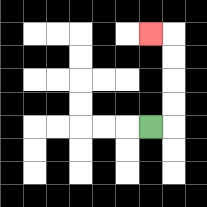{'start': '[6, 5]', 'end': '[6, 1]', 'path_directions': 'R,U,U,U,U,L', 'path_coordinates': '[[6, 5], [7, 5], [7, 4], [7, 3], [7, 2], [7, 1], [6, 1]]'}